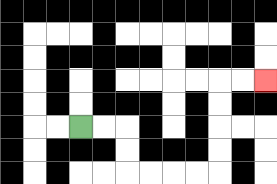{'start': '[3, 5]', 'end': '[11, 3]', 'path_directions': 'R,R,D,D,R,R,R,R,U,U,U,U,R,R', 'path_coordinates': '[[3, 5], [4, 5], [5, 5], [5, 6], [5, 7], [6, 7], [7, 7], [8, 7], [9, 7], [9, 6], [9, 5], [9, 4], [9, 3], [10, 3], [11, 3]]'}